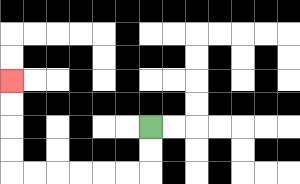{'start': '[6, 5]', 'end': '[0, 3]', 'path_directions': 'D,D,L,L,L,L,L,L,U,U,U,U', 'path_coordinates': '[[6, 5], [6, 6], [6, 7], [5, 7], [4, 7], [3, 7], [2, 7], [1, 7], [0, 7], [0, 6], [0, 5], [0, 4], [0, 3]]'}